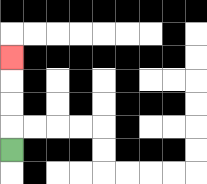{'start': '[0, 6]', 'end': '[0, 2]', 'path_directions': 'U,U,U,U', 'path_coordinates': '[[0, 6], [0, 5], [0, 4], [0, 3], [0, 2]]'}